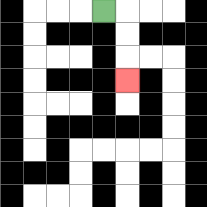{'start': '[4, 0]', 'end': '[5, 3]', 'path_directions': 'R,D,D,D', 'path_coordinates': '[[4, 0], [5, 0], [5, 1], [5, 2], [5, 3]]'}